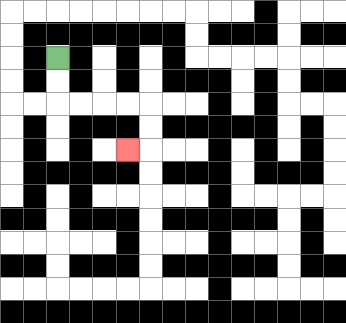{'start': '[2, 2]', 'end': '[5, 6]', 'path_directions': 'D,D,R,R,R,R,D,D,L', 'path_coordinates': '[[2, 2], [2, 3], [2, 4], [3, 4], [4, 4], [5, 4], [6, 4], [6, 5], [6, 6], [5, 6]]'}